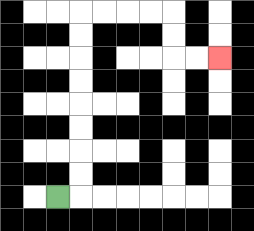{'start': '[2, 8]', 'end': '[9, 2]', 'path_directions': 'R,U,U,U,U,U,U,U,U,R,R,R,R,D,D,R,R', 'path_coordinates': '[[2, 8], [3, 8], [3, 7], [3, 6], [3, 5], [3, 4], [3, 3], [3, 2], [3, 1], [3, 0], [4, 0], [5, 0], [6, 0], [7, 0], [7, 1], [7, 2], [8, 2], [9, 2]]'}